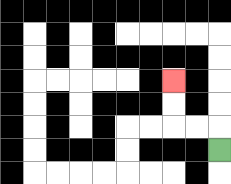{'start': '[9, 6]', 'end': '[7, 3]', 'path_directions': 'U,L,L,U,U', 'path_coordinates': '[[9, 6], [9, 5], [8, 5], [7, 5], [7, 4], [7, 3]]'}